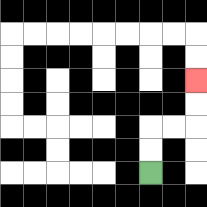{'start': '[6, 7]', 'end': '[8, 3]', 'path_directions': 'U,U,R,R,U,U', 'path_coordinates': '[[6, 7], [6, 6], [6, 5], [7, 5], [8, 5], [8, 4], [8, 3]]'}